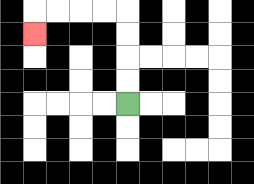{'start': '[5, 4]', 'end': '[1, 1]', 'path_directions': 'U,U,U,U,L,L,L,L,D', 'path_coordinates': '[[5, 4], [5, 3], [5, 2], [5, 1], [5, 0], [4, 0], [3, 0], [2, 0], [1, 0], [1, 1]]'}